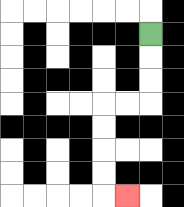{'start': '[6, 1]', 'end': '[5, 8]', 'path_directions': 'D,D,D,L,L,D,D,D,D,R', 'path_coordinates': '[[6, 1], [6, 2], [6, 3], [6, 4], [5, 4], [4, 4], [4, 5], [4, 6], [4, 7], [4, 8], [5, 8]]'}